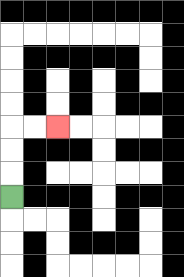{'start': '[0, 8]', 'end': '[2, 5]', 'path_directions': 'U,U,U,R,R', 'path_coordinates': '[[0, 8], [0, 7], [0, 6], [0, 5], [1, 5], [2, 5]]'}